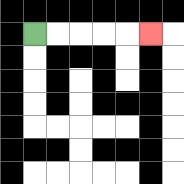{'start': '[1, 1]', 'end': '[6, 1]', 'path_directions': 'R,R,R,R,R', 'path_coordinates': '[[1, 1], [2, 1], [3, 1], [4, 1], [5, 1], [6, 1]]'}